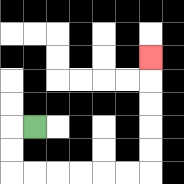{'start': '[1, 5]', 'end': '[6, 2]', 'path_directions': 'L,D,D,R,R,R,R,R,R,U,U,U,U,U', 'path_coordinates': '[[1, 5], [0, 5], [0, 6], [0, 7], [1, 7], [2, 7], [3, 7], [4, 7], [5, 7], [6, 7], [6, 6], [6, 5], [6, 4], [6, 3], [6, 2]]'}